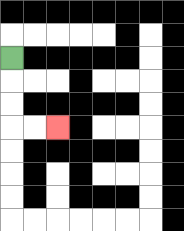{'start': '[0, 2]', 'end': '[2, 5]', 'path_directions': 'D,D,D,R,R', 'path_coordinates': '[[0, 2], [0, 3], [0, 4], [0, 5], [1, 5], [2, 5]]'}